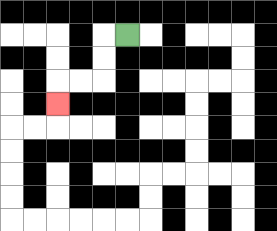{'start': '[5, 1]', 'end': '[2, 4]', 'path_directions': 'L,D,D,L,L,D', 'path_coordinates': '[[5, 1], [4, 1], [4, 2], [4, 3], [3, 3], [2, 3], [2, 4]]'}